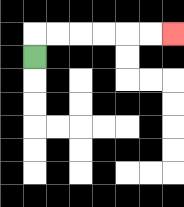{'start': '[1, 2]', 'end': '[7, 1]', 'path_directions': 'U,R,R,R,R,R,R', 'path_coordinates': '[[1, 2], [1, 1], [2, 1], [3, 1], [4, 1], [5, 1], [6, 1], [7, 1]]'}